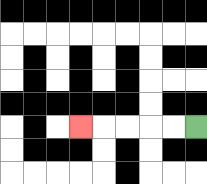{'start': '[8, 5]', 'end': '[3, 5]', 'path_directions': 'L,L,L,L,L', 'path_coordinates': '[[8, 5], [7, 5], [6, 5], [5, 5], [4, 5], [3, 5]]'}